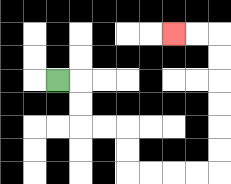{'start': '[2, 3]', 'end': '[7, 1]', 'path_directions': 'R,D,D,R,R,D,D,R,R,R,R,U,U,U,U,U,U,L,L', 'path_coordinates': '[[2, 3], [3, 3], [3, 4], [3, 5], [4, 5], [5, 5], [5, 6], [5, 7], [6, 7], [7, 7], [8, 7], [9, 7], [9, 6], [9, 5], [9, 4], [9, 3], [9, 2], [9, 1], [8, 1], [7, 1]]'}